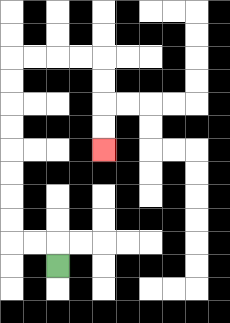{'start': '[2, 11]', 'end': '[4, 6]', 'path_directions': 'U,L,L,U,U,U,U,U,U,U,U,R,R,R,R,D,D,D,D', 'path_coordinates': '[[2, 11], [2, 10], [1, 10], [0, 10], [0, 9], [0, 8], [0, 7], [0, 6], [0, 5], [0, 4], [0, 3], [0, 2], [1, 2], [2, 2], [3, 2], [4, 2], [4, 3], [4, 4], [4, 5], [4, 6]]'}